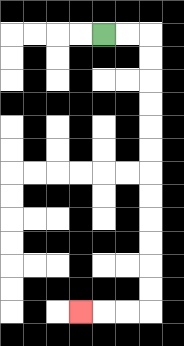{'start': '[4, 1]', 'end': '[3, 13]', 'path_directions': 'R,R,D,D,D,D,D,D,D,D,D,D,D,D,L,L,L', 'path_coordinates': '[[4, 1], [5, 1], [6, 1], [6, 2], [6, 3], [6, 4], [6, 5], [6, 6], [6, 7], [6, 8], [6, 9], [6, 10], [6, 11], [6, 12], [6, 13], [5, 13], [4, 13], [3, 13]]'}